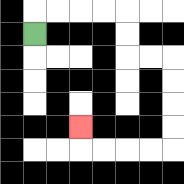{'start': '[1, 1]', 'end': '[3, 5]', 'path_directions': 'U,R,R,R,R,D,D,R,R,D,D,D,D,L,L,L,L,U', 'path_coordinates': '[[1, 1], [1, 0], [2, 0], [3, 0], [4, 0], [5, 0], [5, 1], [5, 2], [6, 2], [7, 2], [7, 3], [7, 4], [7, 5], [7, 6], [6, 6], [5, 6], [4, 6], [3, 6], [3, 5]]'}